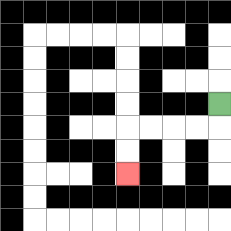{'start': '[9, 4]', 'end': '[5, 7]', 'path_directions': 'D,L,L,L,L,D,D', 'path_coordinates': '[[9, 4], [9, 5], [8, 5], [7, 5], [6, 5], [5, 5], [5, 6], [5, 7]]'}